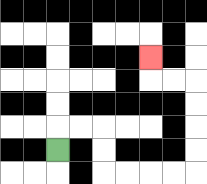{'start': '[2, 6]', 'end': '[6, 2]', 'path_directions': 'U,R,R,D,D,R,R,R,R,U,U,U,U,L,L,U', 'path_coordinates': '[[2, 6], [2, 5], [3, 5], [4, 5], [4, 6], [4, 7], [5, 7], [6, 7], [7, 7], [8, 7], [8, 6], [8, 5], [8, 4], [8, 3], [7, 3], [6, 3], [6, 2]]'}